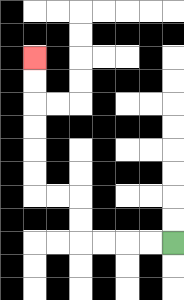{'start': '[7, 10]', 'end': '[1, 2]', 'path_directions': 'L,L,L,L,U,U,L,L,U,U,U,U,U,U', 'path_coordinates': '[[7, 10], [6, 10], [5, 10], [4, 10], [3, 10], [3, 9], [3, 8], [2, 8], [1, 8], [1, 7], [1, 6], [1, 5], [1, 4], [1, 3], [1, 2]]'}